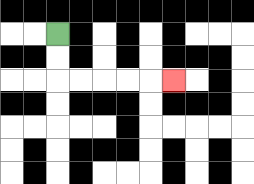{'start': '[2, 1]', 'end': '[7, 3]', 'path_directions': 'D,D,R,R,R,R,R', 'path_coordinates': '[[2, 1], [2, 2], [2, 3], [3, 3], [4, 3], [5, 3], [6, 3], [7, 3]]'}